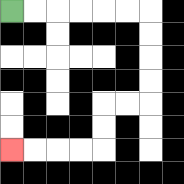{'start': '[0, 0]', 'end': '[0, 6]', 'path_directions': 'R,R,R,R,R,R,D,D,D,D,L,L,D,D,L,L,L,L', 'path_coordinates': '[[0, 0], [1, 0], [2, 0], [3, 0], [4, 0], [5, 0], [6, 0], [6, 1], [6, 2], [6, 3], [6, 4], [5, 4], [4, 4], [4, 5], [4, 6], [3, 6], [2, 6], [1, 6], [0, 6]]'}